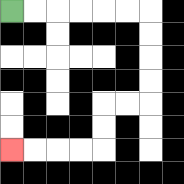{'start': '[0, 0]', 'end': '[0, 6]', 'path_directions': 'R,R,R,R,R,R,D,D,D,D,L,L,D,D,L,L,L,L', 'path_coordinates': '[[0, 0], [1, 0], [2, 0], [3, 0], [4, 0], [5, 0], [6, 0], [6, 1], [6, 2], [6, 3], [6, 4], [5, 4], [4, 4], [4, 5], [4, 6], [3, 6], [2, 6], [1, 6], [0, 6]]'}